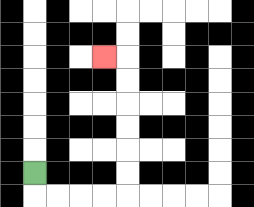{'start': '[1, 7]', 'end': '[4, 2]', 'path_directions': 'D,R,R,R,R,U,U,U,U,U,U,L', 'path_coordinates': '[[1, 7], [1, 8], [2, 8], [3, 8], [4, 8], [5, 8], [5, 7], [5, 6], [5, 5], [5, 4], [5, 3], [5, 2], [4, 2]]'}